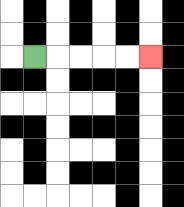{'start': '[1, 2]', 'end': '[6, 2]', 'path_directions': 'R,R,R,R,R', 'path_coordinates': '[[1, 2], [2, 2], [3, 2], [4, 2], [5, 2], [6, 2]]'}